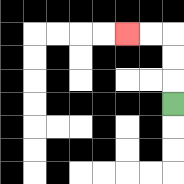{'start': '[7, 4]', 'end': '[5, 1]', 'path_directions': 'U,U,U,L,L', 'path_coordinates': '[[7, 4], [7, 3], [7, 2], [7, 1], [6, 1], [5, 1]]'}